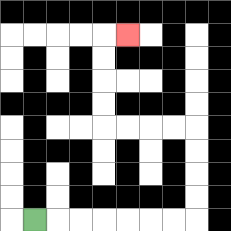{'start': '[1, 9]', 'end': '[5, 1]', 'path_directions': 'R,R,R,R,R,R,R,U,U,U,U,L,L,L,L,U,U,U,U,R', 'path_coordinates': '[[1, 9], [2, 9], [3, 9], [4, 9], [5, 9], [6, 9], [7, 9], [8, 9], [8, 8], [8, 7], [8, 6], [8, 5], [7, 5], [6, 5], [5, 5], [4, 5], [4, 4], [4, 3], [4, 2], [4, 1], [5, 1]]'}